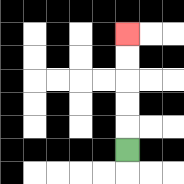{'start': '[5, 6]', 'end': '[5, 1]', 'path_directions': 'U,U,U,U,U', 'path_coordinates': '[[5, 6], [5, 5], [5, 4], [5, 3], [5, 2], [5, 1]]'}